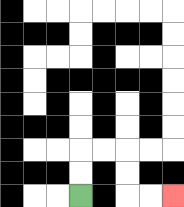{'start': '[3, 8]', 'end': '[7, 8]', 'path_directions': 'U,U,R,R,D,D,R,R', 'path_coordinates': '[[3, 8], [3, 7], [3, 6], [4, 6], [5, 6], [5, 7], [5, 8], [6, 8], [7, 8]]'}